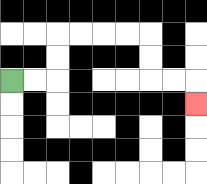{'start': '[0, 3]', 'end': '[8, 4]', 'path_directions': 'R,R,U,U,R,R,R,R,D,D,R,R,D', 'path_coordinates': '[[0, 3], [1, 3], [2, 3], [2, 2], [2, 1], [3, 1], [4, 1], [5, 1], [6, 1], [6, 2], [6, 3], [7, 3], [8, 3], [8, 4]]'}